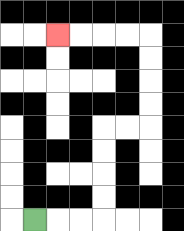{'start': '[1, 9]', 'end': '[2, 1]', 'path_directions': 'R,R,R,U,U,U,U,R,R,U,U,U,U,L,L,L,L', 'path_coordinates': '[[1, 9], [2, 9], [3, 9], [4, 9], [4, 8], [4, 7], [4, 6], [4, 5], [5, 5], [6, 5], [6, 4], [6, 3], [6, 2], [6, 1], [5, 1], [4, 1], [3, 1], [2, 1]]'}